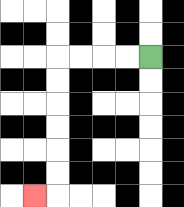{'start': '[6, 2]', 'end': '[1, 8]', 'path_directions': 'L,L,L,L,D,D,D,D,D,D,L', 'path_coordinates': '[[6, 2], [5, 2], [4, 2], [3, 2], [2, 2], [2, 3], [2, 4], [2, 5], [2, 6], [2, 7], [2, 8], [1, 8]]'}